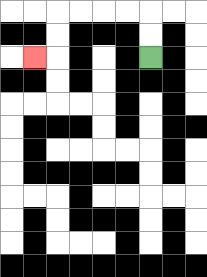{'start': '[6, 2]', 'end': '[1, 2]', 'path_directions': 'U,U,L,L,L,L,D,D,L', 'path_coordinates': '[[6, 2], [6, 1], [6, 0], [5, 0], [4, 0], [3, 0], [2, 0], [2, 1], [2, 2], [1, 2]]'}